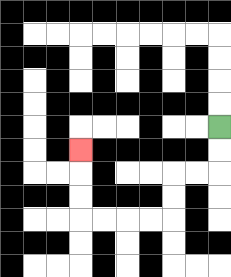{'start': '[9, 5]', 'end': '[3, 6]', 'path_directions': 'D,D,L,L,D,D,L,L,L,L,U,U,U', 'path_coordinates': '[[9, 5], [9, 6], [9, 7], [8, 7], [7, 7], [7, 8], [7, 9], [6, 9], [5, 9], [4, 9], [3, 9], [3, 8], [3, 7], [3, 6]]'}